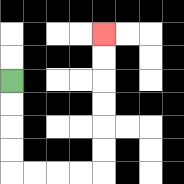{'start': '[0, 3]', 'end': '[4, 1]', 'path_directions': 'D,D,D,D,R,R,R,R,U,U,U,U,U,U', 'path_coordinates': '[[0, 3], [0, 4], [0, 5], [0, 6], [0, 7], [1, 7], [2, 7], [3, 7], [4, 7], [4, 6], [4, 5], [4, 4], [4, 3], [4, 2], [4, 1]]'}